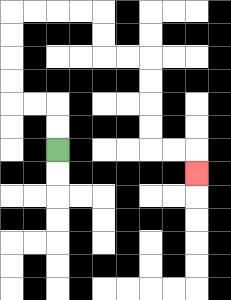{'start': '[2, 6]', 'end': '[8, 7]', 'path_directions': 'U,U,L,L,U,U,U,U,R,R,R,R,D,D,R,R,D,D,D,D,R,R,D', 'path_coordinates': '[[2, 6], [2, 5], [2, 4], [1, 4], [0, 4], [0, 3], [0, 2], [0, 1], [0, 0], [1, 0], [2, 0], [3, 0], [4, 0], [4, 1], [4, 2], [5, 2], [6, 2], [6, 3], [6, 4], [6, 5], [6, 6], [7, 6], [8, 6], [8, 7]]'}